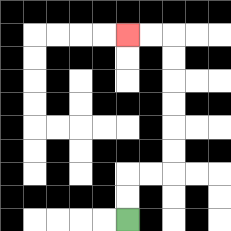{'start': '[5, 9]', 'end': '[5, 1]', 'path_directions': 'U,U,R,R,U,U,U,U,U,U,L,L', 'path_coordinates': '[[5, 9], [5, 8], [5, 7], [6, 7], [7, 7], [7, 6], [7, 5], [7, 4], [7, 3], [7, 2], [7, 1], [6, 1], [5, 1]]'}